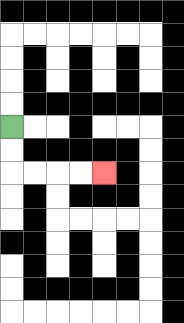{'start': '[0, 5]', 'end': '[4, 7]', 'path_directions': 'D,D,R,R,R,R', 'path_coordinates': '[[0, 5], [0, 6], [0, 7], [1, 7], [2, 7], [3, 7], [4, 7]]'}